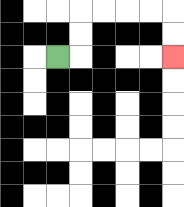{'start': '[2, 2]', 'end': '[7, 2]', 'path_directions': 'R,U,U,R,R,R,R,D,D', 'path_coordinates': '[[2, 2], [3, 2], [3, 1], [3, 0], [4, 0], [5, 0], [6, 0], [7, 0], [7, 1], [7, 2]]'}